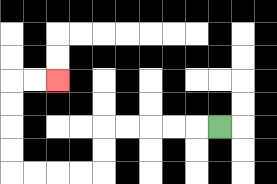{'start': '[9, 5]', 'end': '[2, 3]', 'path_directions': 'L,L,L,L,L,D,D,L,L,L,L,U,U,U,U,R,R', 'path_coordinates': '[[9, 5], [8, 5], [7, 5], [6, 5], [5, 5], [4, 5], [4, 6], [4, 7], [3, 7], [2, 7], [1, 7], [0, 7], [0, 6], [0, 5], [0, 4], [0, 3], [1, 3], [2, 3]]'}